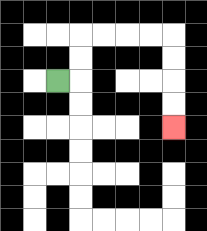{'start': '[2, 3]', 'end': '[7, 5]', 'path_directions': 'R,U,U,R,R,R,R,D,D,D,D', 'path_coordinates': '[[2, 3], [3, 3], [3, 2], [3, 1], [4, 1], [5, 1], [6, 1], [7, 1], [7, 2], [7, 3], [7, 4], [7, 5]]'}